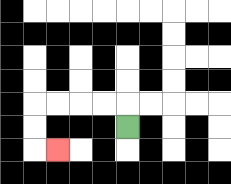{'start': '[5, 5]', 'end': '[2, 6]', 'path_directions': 'U,L,L,L,L,D,D,R', 'path_coordinates': '[[5, 5], [5, 4], [4, 4], [3, 4], [2, 4], [1, 4], [1, 5], [1, 6], [2, 6]]'}